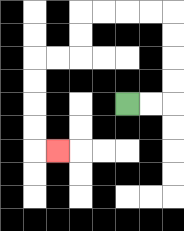{'start': '[5, 4]', 'end': '[2, 6]', 'path_directions': 'R,R,U,U,U,U,L,L,L,L,D,D,L,L,D,D,D,D,R', 'path_coordinates': '[[5, 4], [6, 4], [7, 4], [7, 3], [7, 2], [7, 1], [7, 0], [6, 0], [5, 0], [4, 0], [3, 0], [3, 1], [3, 2], [2, 2], [1, 2], [1, 3], [1, 4], [1, 5], [1, 6], [2, 6]]'}